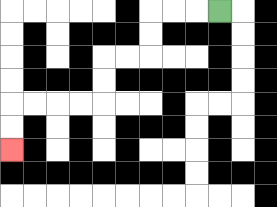{'start': '[9, 0]', 'end': '[0, 6]', 'path_directions': 'L,L,L,D,D,L,L,D,D,L,L,L,L,D,D', 'path_coordinates': '[[9, 0], [8, 0], [7, 0], [6, 0], [6, 1], [6, 2], [5, 2], [4, 2], [4, 3], [4, 4], [3, 4], [2, 4], [1, 4], [0, 4], [0, 5], [0, 6]]'}